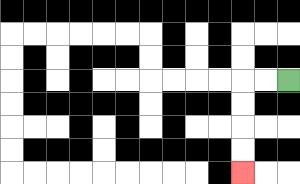{'start': '[12, 3]', 'end': '[10, 7]', 'path_directions': 'L,L,D,D,D,D', 'path_coordinates': '[[12, 3], [11, 3], [10, 3], [10, 4], [10, 5], [10, 6], [10, 7]]'}